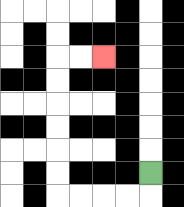{'start': '[6, 7]', 'end': '[4, 2]', 'path_directions': 'D,L,L,L,L,U,U,U,U,U,U,R,R', 'path_coordinates': '[[6, 7], [6, 8], [5, 8], [4, 8], [3, 8], [2, 8], [2, 7], [2, 6], [2, 5], [2, 4], [2, 3], [2, 2], [3, 2], [4, 2]]'}